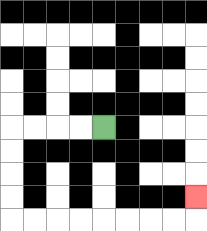{'start': '[4, 5]', 'end': '[8, 8]', 'path_directions': 'L,L,L,L,D,D,D,D,R,R,R,R,R,R,R,R,U', 'path_coordinates': '[[4, 5], [3, 5], [2, 5], [1, 5], [0, 5], [0, 6], [0, 7], [0, 8], [0, 9], [1, 9], [2, 9], [3, 9], [4, 9], [5, 9], [6, 9], [7, 9], [8, 9], [8, 8]]'}